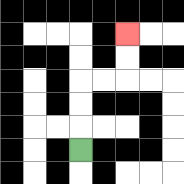{'start': '[3, 6]', 'end': '[5, 1]', 'path_directions': 'U,U,U,R,R,U,U', 'path_coordinates': '[[3, 6], [3, 5], [3, 4], [3, 3], [4, 3], [5, 3], [5, 2], [5, 1]]'}